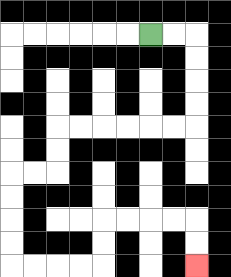{'start': '[6, 1]', 'end': '[8, 11]', 'path_directions': 'R,R,D,D,D,D,L,L,L,L,L,L,D,D,L,L,D,D,D,D,R,R,R,R,U,U,R,R,R,R,D,D', 'path_coordinates': '[[6, 1], [7, 1], [8, 1], [8, 2], [8, 3], [8, 4], [8, 5], [7, 5], [6, 5], [5, 5], [4, 5], [3, 5], [2, 5], [2, 6], [2, 7], [1, 7], [0, 7], [0, 8], [0, 9], [0, 10], [0, 11], [1, 11], [2, 11], [3, 11], [4, 11], [4, 10], [4, 9], [5, 9], [6, 9], [7, 9], [8, 9], [8, 10], [8, 11]]'}